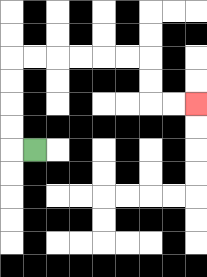{'start': '[1, 6]', 'end': '[8, 4]', 'path_directions': 'L,U,U,U,U,R,R,R,R,R,R,D,D,R,R', 'path_coordinates': '[[1, 6], [0, 6], [0, 5], [0, 4], [0, 3], [0, 2], [1, 2], [2, 2], [3, 2], [4, 2], [5, 2], [6, 2], [6, 3], [6, 4], [7, 4], [8, 4]]'}